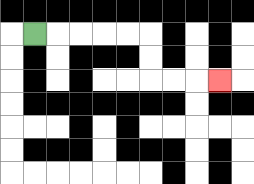{'start': '[1, 1]', 'end': '[9, 3]', 'path_directions': 'R,R,R,R,R,D,D,R,R,R', 'path_coordinates': '[[1, 1], [2, 1], [3, 1], [4, 1], [5, 1], [6, 1], [6, 2], [6, 3], [7, 3], [8, 3], [9, 3]]'}